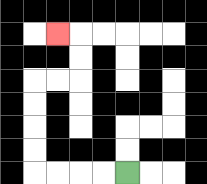{'start': '[5, 7]', 'end': '[2, 1]', 'path_directions': 'L,L,L,L,U,U,U,U,R,R,U,U,L', 'path_coordinates': '[[5, 7], [4, 7], [3, 7], [2, 7], [1, 7], [1, 6], [1, 5], [1, 4], [1, 3], [2, 3], [3, 3], [3, 2], [3, 1], [2, 1]]'}